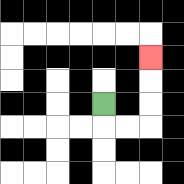{'start': '[4, 4]', 'end': '[6, 2]', 'path_directions': 'D,R,R,U,U,U', 'path_coordinates': '[[4, 4], [4, 5], [5, 5], [6, 5], [6, 4], [6, 3], [6, 2]]'}